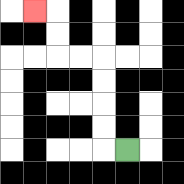{'start': '[5, 6]', 'end': '[1, 0]', 'path_directions': 'L,U,U,U,U,L,L,U,U,L', 'path_coordinates': '[[5, 6], [4, 6], [4, 5], [4, 4], [4, 3], [4, 2], [3, 2], [2, 2], [2, 1], [2, 0], [1, 0]]'}